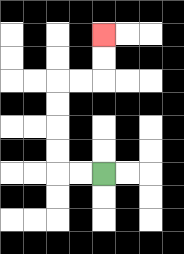{'start': '[4, 7]', 'end': '[4, 1]', 'path_directions': 'L,L,U,U,U,U,R,R,U,U', 'path_coordinates': '[[4, 7], [3, 7], [2, 7], [2, 6], [2, 5], [2, 4], [2, 3], [3, 3], [4, 3], [4, 2], [4, 1]]'}